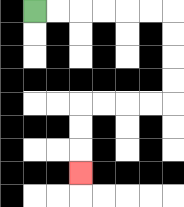{'start': '[1, 0]', 'end': '[3, 7]', 'path_directions': 'R,R,R,R,R,R,D,D,D,D,L,L,L,L,D,D,D', 'path_coordinates': '[[1, 0], [2, 0], [3, 0], [4, 0], [5, 0], [6, 0], [7, 0], [7, 1], [7, 2], [7, 3], [7, 4], [6, 4], [5, 4], [4, 4], [3, 4], [3, 5], [3, 6], [3, 7]]'}